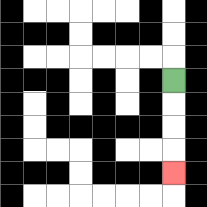{'start': '[7, 3]', 'end': '[7, 7]', 'path_directions': 'D,D,D,D', 'path_coordinates': '[[7, 3], [7, 4], [7, 5], [7, 6], [7, 7]]'}